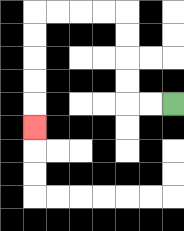{'start': '[7, 4]', 'end': '[1, 5]', 'path_directions': 'L,L,U,U,U,U,L,L,L,L,D,D,D,D,D', 'path_coordinates': '[[7, 4], [6, 4], [5, 4], [5, 3], [5, 2], [5, 1], [5, 0], [4, 0], [3, 0], [2, 0], [1, 0], [1, 1], [1, 2], [1, 3], [1, 4], [1, 5]]'}